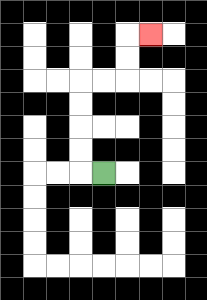{'start': '[4, 7]', 'end': '[6, 1]', 'path_directions': 'L,U,U,U,U,R,R,U,U,R', 'path_coordinates': '[[4, 7], [3, 7], [3, 6], [3, 5], [3, 4], [3, 3], [4, 3], [5, 3], [5, 2], [5, 1], [6, 1]]'}